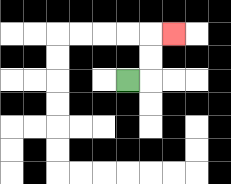{'start': '[5, 3]', 'end': '[7, 1]', 'path_directions': 'R,U,U,R', 'path_coordinates': '[[5, 3], [6, 3], [6, 2], [6, 1], [7, 1]]'}